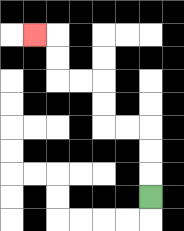{'start': '[6, 8]', 'end': '[1, 1]', 'path_directions': 'U,U,U,L,L,U,U,L,L,U,U,L', 'path_coordinates': '[[6, 8], [6, 7], [6, 6], [6, 5], [5, 5], [4, 5], [4, 4], [4, 3], [3, 3], [2, 3], [2, 2], [2, 1], [1, 1]]'}